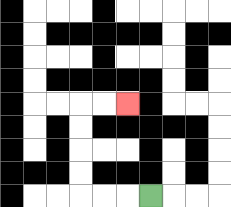{'start': '[6, 8]', 'end': '[5, 4]', 'path_directions': 'L,L,L,U,U,U,U,R,R', 'path_coordinates': '[[6, 8], [5, 8], [4, 8], [3, 8], [3, 7], [3, 6], [3, 5], [3, 4], [4, 4], [5, 4]]'}